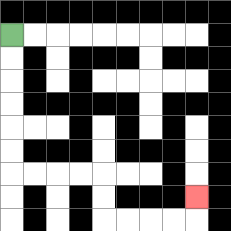{'start': '[0, 1]', 'end': '[8, 8]', 'path_directions': 'D,D,D,D,D,D,R,R,R,R,D,D,R,R,R,R,U', 'path_coordinates': '[[0, 1], [0, 2], [0, 3], [0, 4], [0, 5], [0, 6], [0, 7], [1, 7], [2, 7], [3, 7], [4, 7], [4, 8], [4, 9], [5, 9], [6, 9], [7, 9], [8, 9], [8, 8]]'}